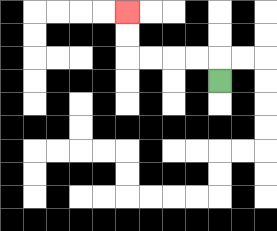{'start': '[9, 3]', 'end': '[5, 0]', 'path_directions': 'U,L,L,L,L,U,U', 'path_coordinates': '[[9, 3], [9, 2], [8, 2], [7, 2], [6, 2], [5, 2], [5, 1], [5, 0]]'}